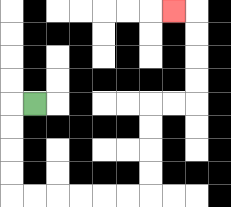{'start': '[1, 4]', 'end': '[7, 0]', 'path_directions': 'L,D,D,D,D,R,R,R,R,R,R,U,U,U,U,R,R,U,U,U,U,L', 'path_coordinates': '[[1, 4], [0, 4], [0, 5], [0, 6], [0, 7], [0, 8], [1, 8], [2, 8], [3, 8], [4, 8], [5, 8], [6, 8], [6, 7], [6, 6], [6, 5], [6, 4], [7, 4], [8, 4], [8, 3], [8, 2], [8, 1], [8, 0], [7, 0]]'}